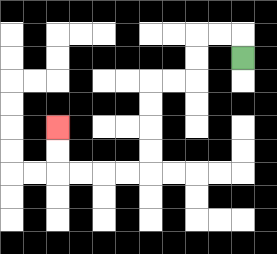{'start': '[10, 2]', 'end': '[2, 5]', 'path_directions': 'U,L,L,D,D,L,L,D,D,D,D,L,L,L,L,U,U', 'path_coordinates': '[[10, 2], [10, 1], [9, 1], [8, 1], [8, 2], [8, 3], [7, 3], [6, 3], [6, 4], [6, 5], [6, 6], [6, 7], [5, 7], [4, 7], [3, 7], [2, 7], [2, 6], [2, 5]]'}